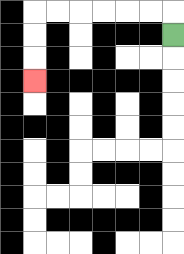{'start': '[7, 1]', 'end': '[1, 3]', 'path_directions': 'U,L,L,L,L,L,L,D,D,D', 'path_coordinates': '[[7, 1], [7, 0], [6, 0], [5, 0], [4, 0], [3, 0], [2, 0], [1, 0], [1, 1], [1, 2], [1, 3]]'}